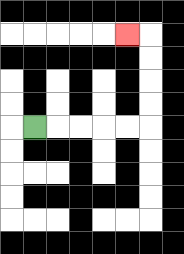{'start': '[1, 5]', 'end': '[5, 1]', 'path_directions': 'R,R,R,R,R,U,U,U,U,L', 'path_coordinates': '[[1, 5], [2, 5], [3, 5], [4, 5], [5, 5], [6, 5], [6, 4], [6, 3], [6, 2], [6, 1], [5, 1]]'}